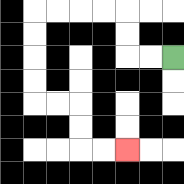{'start': '[7, 2]', 'end': '[5, 6]', 'path_directions': 'L,L,U,U,L,L,L,L,D,D,D,D,R,R,D,D,R,R', 'path_coordinates': '[[7, 2], [6, 2], [5, 2], [5, 1], [5, 0], [4, 0], [3, 0], [2, 0], [1, 0], [1, 1], [1, 2], [1, 3], [1, 4], [2, 4], [3, 4], [3, 5], [3, 6], [4, 6], [5, 6]]'}